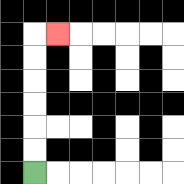{'start': '[1, 7]', 'end': '[2, 1]', 'path_directions': 'U,U,U,U,U,U,R', 'path_coordinates': '[[1, 7], [1, 6], [1, 5], [1, 4], [1, 3], [1, 2], [1, 1], [2, 1]]'}